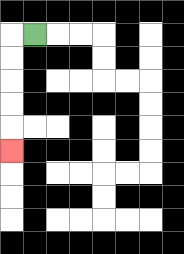{'start': '[1, 1]', 'end': '[0, 6]', 'path_directions': 'L,D,D,D,D,D', 'path_coordinates': '[[1, 1], [0, 1], [0, 2], [0, 3], [0, 4], [0, 5], [0, 6]]'}